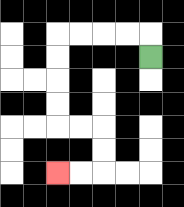{'start': '[6, 2]', 'end': '[2, 7]', 'path_directions': 'U,L,L,L,L,D,D,D,D,R,R,D,D,L,L', 'path_coordinates': '[[6, 2], [6, 1], [5, 1], [4, 1], [3, 1], [2, 1], [2, 2], [2, 3], [2, 4], [2, 5], [3, 5], [4, 5], [4, 6], [4, 7], [3, 7], [2, 7]]'}